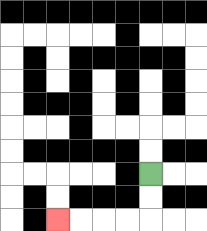{'start': '[6, 7]', 'end': '[2, 9]', 'path_directions': 'D,D,L,L,L,L', 'path_coordinates': '[[6, 7], [6, 8], [6, 9], [5, 9], [4, 9], [3, 9], [2, 9]]'}